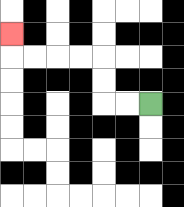{'start': '[6, 4]', 'end': '[0, 1]', 'path_directions': 'L,L,U,U,L,L,L,L,U', 'path_coordinates': '[[6, 4], [5, 4], [4, 4], [4, 3], [4, 2], [3, 2], [2, 2], [1, 2], [0, 2], [0, 1]]'}